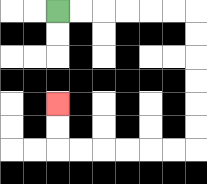{'start': '[2, 0]', 'end': '[2, 4]', 'path_directions': 'R,R,R,R,R,R,D,D,D,D,D,D,L,L,L,L,L,L,U,U', 'path_coordinates': '[[2, 0], [3, 0], [4, 0], [5, 0], [6, 0], [7, 0], [8, 0], [8, 1], [8, 2], [8, 3], [8, 4], [8, 5], [8, 6], [7, 6], [6, 6], [5, 6], [4, 6], [3, 6], [2, 6], [2, 5], [2, 4]]'}